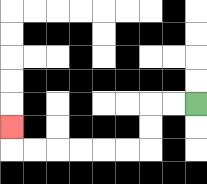{'start': '[8, 4]', 'end': '[0, 5]', 'path_directions': 'L,L,D,D,L,L,L,L,L,L,U', 'path_coordinates': '[[8, 4], [7, 4], [6, 4], [6, 5], [6, 6], [5, 6], [4, 6], [3, 6], [2, 6], [1, 6], [0, 6], [0, 5]]'}